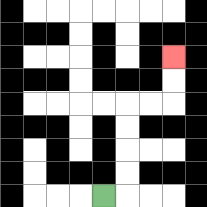{'start': '[4, 8]', 'end': '[7, 2]', 'path_directions': 'R,U,U,U,U,R,R,U,U', 'path_coordinates': '[[4, 8], [5, 8], [5, 7], [5, 6], [5, 5], [5, 4], [6, 4], [7, 4], [7, 3], [7, 2]]'}